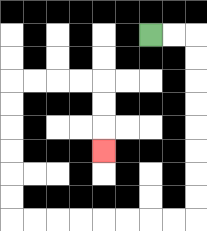{'start': '[6, 1]', 'end': '[4, 6]', 'path_directions': 'R,R,D,D,D,D,D,D,D,D,L,L,L,L,L,L,L,L,U,U,U,U,U,U,R,R,R,R,D,D,D', 'path_coordinates': '[[6, 1], [7, 1], [8, 1], [8, 2], [8, 3], [8, 4], [8, 5], [8, 6], [8, 7], [8, 8], [8, 9], [7, 9], [6, 9], [5, 9], [4, 9], [3, 9], [2, 9], [1, 9], [0, 9], [0, 8], [0, 7], [0, 6], [0, 5], [0, 4], [0, 3], [1, 3], [2, 3], [3, 3], [4, 3], [4, 4], [4, 5], [4, 6]]'}